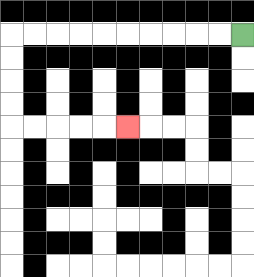{'start': '[10, 1]', 'end': '[5, 5]', 'path_directions': 'L,L,L,L,L,L,L,L,L,L,D,D,D,D,R,R,R,R,R', 'path_coordinates': '[[10, 1], [9, 1], [8, 1], [7, 1], [6, 1], [5, 1], [4, 1], [3, 1], [2, 1], [1, 1], [0, 1], [0, 2], [0, 3], [0, 4], [0, 5], [1, 5], [2, 5], [3, 5], [4, 5], [5, 5]]'}